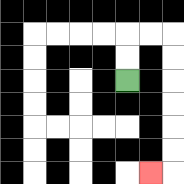{'start': '[5, 3]', 'end': '[6, 7]', 'path_directions': 'U,U,R,R,D,D,D,D,D,D,L', 'path_coordinates': '[[5, 3], [5, 2], [5, 1], [6, 1], [7, 1], [7, 2], [7, 3], [7, 4], [7, 5], [7, 6], [7, 7], [6, 7]]'}